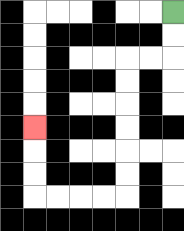{'start': '[7, 0]', 'end': '[1, 5]', 'path_directions': 'D,D,L,L,D,D,D,D,D,D,L,L,L,L,U,U,U', 'path_coordinates': '[[7, 0], [7, 1], [7, 2], [6, 2], [5, 2], [5, 3], [5, 4], [5, 5], [5, 6], [5, 7], [5, 8], [4, 8], [3, 8], [2, 8], [1, 8], [1, 7], [1, 6], [1, 5]]'}